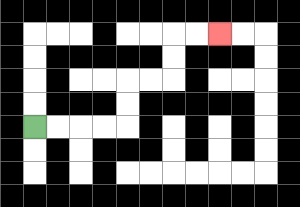{'start': '[1, 5]', 'end': '[9, 1]', 'path_directions': 'R,R,R,R,U,U,R,R,U,U,R,R', 'path_coordinates': '[[1, 5], [2, 5], [3, 5], [4, 5], [5, 5], [5, 4], [5, 3], [6, 3], [7, 3], [7, 2], [7, 1], [8, 1], [9, 1]]'}